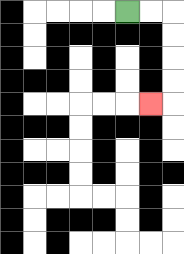{'start': '[5, 0]', 'end': '[6, 4]', 'path_directions': 'R,R,D,D,D,D,L', 'path_coordinates': '[[5, 0], [6, 0], [7, 0], [7, 1], [7, 2], [7, 3], [7, 4], [6, 4]]'}